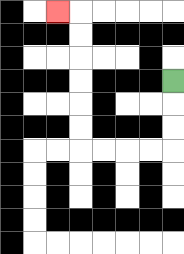{'start': '[7, 3]', 'end': '[2, 0]', 'path_directions': 'D,D,D,L,L,L,L,U,U,U,U,U,U,L', 'path_coordinates': '[[7, 3], [7, 4], [7, 5], [7, 6], [6, 6], [5, 6], [4, 6], [3, 6], [3, 5], [3, 4], [3, 3], [3, 2], [3, 1], [3, 0], [2, 0]]'}